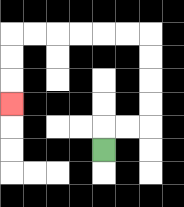{'start': '[4, 6]', 'end': '[0, 4]', 'path_directions': 'U,R,R,U,U,U,U,L,L,L,L,L,L,D,D,D', 'path_coordinates': '[[4, 6], [4, 5], [5, 5], [6, 5], [6, 4], [6, 3], [6, 2], [6, 1], [5, 1], [4, 1], [3, 1], [2, 1], [1, 1], [0, 1], [0, 2], [0, 3], [0, 4]]'}